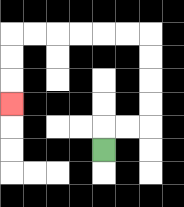{'start': '[4, 6]', 'end': '[0, 4]', 'path_directions': 'U,R,R,U,U,U,U,L,L,L,L,L,L,D,D,D', 'path_coordinates': '[[4, 6], [4, 5], [5, 5], [6, 5], [6, 4], [6, 3], [6, 2], [6, 1], [5, 1], [4, 1], [3, 1], [2, 1], [1, 1], [0, 1], [0, 2], [0, 3], [0, 4]]'}